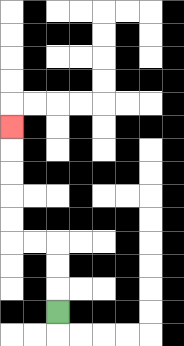{'start': '[2, 13]', 'end': '[0, 5]', 'path_directions': 'U,U,U,L,L,U,U,U,U,U', 'path_coordinates': '[[2, 13], [2, 12], [2, 11], [2, 10], [1, 10], [0, 10], [0, 9], [0, 8], [0, 7], [0, 6], [0, 5]]'}